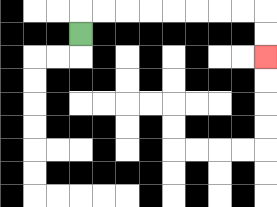{'start': '[3, 1]', 'end': '[11, 2]', 'path_directions': 'U,R,R,R,R,R,R,R,R,D,D', 'path_coordinates': '[[3, 1], [3, 0], [4, 0], [5, 0], [6, 0], [7, 0], [8, 0], [9, 0], [10, 0], [11, 0], [11, 1], [11, 2]]'}